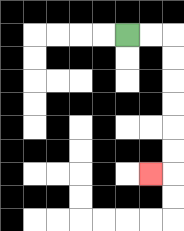{'start': '[5, 1]', 'end': '[6, 7]', 'path_directions': 'R,R,D,D,D,D,D,D,L', 'path_coordinates': '[[5, 1], [6, 1], [7, 1], [7, 2], [7, 3], [7, 4], [7, 5], [7, 6], [7, 7], [6, 7]]'}